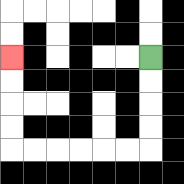{'start': '[6, 2]', 'end': '[0, 2]', 'path_directions': 'D,D,D,D,L,L,L,L,L,L,U,U,U,U', 'path_coordinates': '[[6, 2], [6, 3], [6, 4], [6, 5], [6, 6], [5, 6], [4, 6], [3, 6], [2, 6], [1, 6], [0, 6], [0, 5], [0, 4], [0, 3], [0, 2]]'}